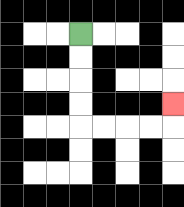{'start': '[3, 1]', 'end': '[7, 4]', 'path_directions': 'D,D,D,D,R,R,R,R,U', 'path_coordinates': '[[3, 1], [3, 2], [3, 3], [3, 4], [3, 5], [4, 5], [5, 5], [6, 5], [7, 5], [7, 4]]'}